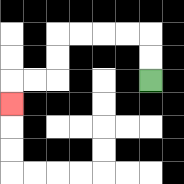{'start': '[6, 3]', 'end': '[0, 4]', 'path_directions': 'U,U,L,L,L,L,D,D,L,L,D', 'path_coordinates': '[[6, 3], [6, 2], [6, 1], [5, 1], [4, 1], [3, 1], [2, 1], [2, 2], [2, 3], [1, 3], [0, 3], [0, 4]]'}